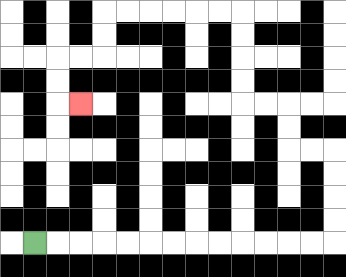{'start': '[1, 10]', 'end': '[3, 4]', 'path_directions': 'R,R,R,R,R,R,R,R,R,R,R,R,R,U,U,U,U,L,L,U,U,L,L,U,U,U,U,L,L,L,L,L,L,D,D,L,L,D,D,R', 'path_coordinates': '[[1, 10], [2, 10], [3, 10], [4, 10], [5, 10], [6, 10], [7, 10], [8, 10], [9, 10], [10, 10], [11, 10], [12, 10], [13, 10], [14, 10], [14, 9], [14, 8], [14, 7], [14, 6], [13, 6], [12, 6], [12, 5], [12, 4], [11, 4], [10, 4], [10, 3], [10, 2], [10, 1], [10, 0], [9, 0], [8, 0], [7, 0], [6, 0], [5, 0], [4, 0], [4, 1], [4, 2], [3, 2], [2, 2], [2, 3], [2, 4], [3, 4]]'}